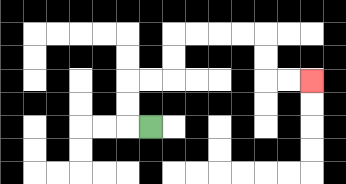{'start': '[6, 5]', 'end': '[13, 3]', 'path_directions': 'L,U,U,R,R,U,U,R,R,R,R,D,D,R,R', 'path_coordinates': '[[6, 5], [5, 5], [5, 4], [5, 3], [6, 3], [7, 3], [7, 2], [7, 1], [8, 1], [9, 1], [10, 1], [11, 1], [11, 2], [11, 3], [12, 3], [13, 3]]'}